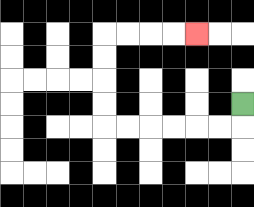{'start': '[10, 4]', 'end': '[8, 1]', 'path_directions': 'D,L,L,L,L,L,L,U,U,U,U,R,R,R,R', 'path_coordinates': '[[10, 4], [10, 5], [9, 5], [8, 5], [7, 5], [6, 5], [5, 5], [4, 5], [4, 4], [4, 3], [4, 2], [4, 1], [5, 1], [6, 1], [7, 1], [8, 1]]'}